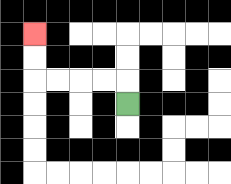{'start': '[5, 4]', 'end': '[1, 1]', 'path_directions': 'U,L,L,L,L,U,U', 'path_coordinates': '[[5, 4], [5, 3], [4, 3], [3, 3], [2, 3], [1, 3], [1, 2], [1, 1]]'}